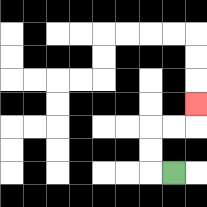{'start': '[7, 7]', 'end': '[8, 4]', 'path_directions': 'L,U,U,R,R,U', 'path_coordinates': '[[7, 7], [6, 7], [6, 6], [6, 5], [7, 5], [8, 5], [8, 4]]'}